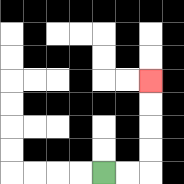{'start': '[4, 7]', 'end': '[6, 3]', 'path_directions': 'R,R,U,U,U,U', 'path_coordinates': '[[4, 7], [5, 7], [6, 7], [6, 6], [6, 5], [6, 4], [6, 3]]'}